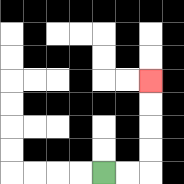{'start': '[4, 7]', 'end': '[6, 3]', 'path_directions': 'R,R,U,U,U,U', 'path_coordinates': '[[4, 7], [5, 7], [6, 7], [6, 6], [6, 5], [6, 4], [6, 3]]'}